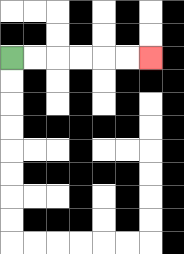{'start': '[0, 2]', 'end': '[6, 2]', 'path_directions': 'R,R,R,R,R,R', 'path_coordinates': '[[0, 2], [1, 2], [2, 2], [3, 2], [4, 2], [5, 2], [6, 2]]'}